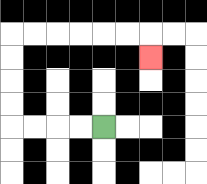{'start': '[4, 5]', 'end': '[6, 2]', 'path_directions': 'L,L,L,L,U,U,U,U,R,R,R,R,R,R,D', 'path_coordinates': '[[4, 5], [3, 5], [2, 5], [1, 5], [0, 5], [0, 4], [0, 3], [0, 2], [0, 1], [1, 1], [2, 1], [3, 1], [4, 1], [5, 1], [6, 1], [6, 2]]'}